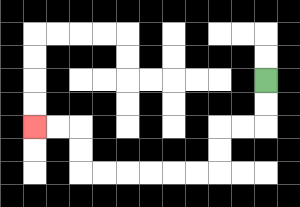{'start': '[11, 3]', 'end': '[1, 5]', 'path_directions': 'D,D,L,L,D,D,L,L,L,L,L,L,U,U,L,L', 'path_coordinates': '[[11, 3], [11, 4], [11, 5], [10, 5], [9, 5], [9, 6], [9, 7], [8, 7], [7, 7], [6, 7], [5, 7], [4, 7], [3, 7], [3, 6], [3, 5], [2, 5], [1, 5]]'}